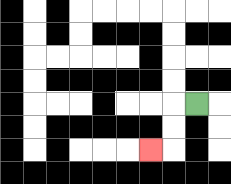{'start': '[8, 4]', 'end': '[6, 6]', 'path_directions': 'L,D,D,L', 'path_coordinates': '[[8, 4], [7, 4], [7, 5], [7, 6], [6, 6]]'}